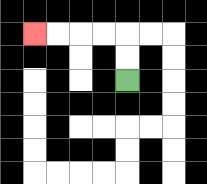{'start': '[5, 3]', 'end': '[1, 1]', 'path_directions': 'U,U,L,L,L,L', 'path_coordinates': '[[5, 3], [5, 2], [5, 1], [4, 1], [3, 1], [2, 1], [1, 1]]'}